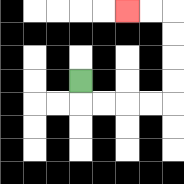{'start': '[3, 3]', 'end': '[5, 0]', 'path_directions': 'D,R,R,R,R,U,U,U,U,L,L', 'path_coordinates': '[[3, 3], [3, 4], [4, 4], [5, 4], [6, 4], [7, 4], [7, 3], [7, 2], [7, 1], [7, 0], [6, 0], [5, 0]]'}